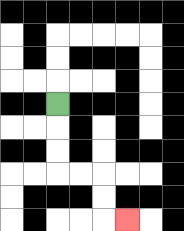{'start': '[2, 4]', 'end': '[5, 9]', 'path_directions': 'D,D,D,R,R,D,D,R', 'path_coordinates': '[[2, 4], [2, 5], [2, 6], [2, 7], [3, 7], [4, 7], [4, 8], [4, 9], [5, 9]]'}